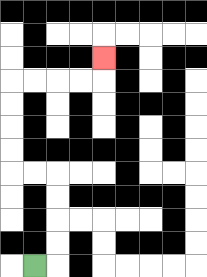{'start': '[1, 11]', 'end': '[4, 2]', 'path_directions': 'R,U,U,U,U,L,L,U,U,U,U,R,R,R,R,U', 'path_coordinates': '[[1, 11], [2, 11], [2, 10], [2, 9], [2, 8], [2, 7], [1, 7], [0, 7], [0, 6], [0, 5], [0, 4], [0, 3], [1, 3], [2, 3], [3, 3], [4, 3], [4, 2]]'}